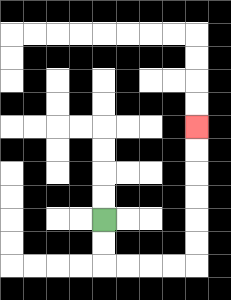{'start': '[4, 9]', 'end': '[8, 5]', 'path_directions': 'D,D,R,R,R,R,U,U,U,U,U,U', 'path_coordinates': '[[4, 9], [4, 10], [4, 11], [5, 11], [6, 11], [7, 11], [8, 11], [8, 10], [8, 9], [8, 8], [8, 7], [8, 6], [8, 5]]'}